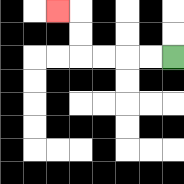{'start': '[7, 2]', 'end': '[2, 0]', 'path_directions': 'L,L,L,L,U,U,L', 'path_coordinates': '[[7, 2], [6, 2], [5, 2], [4, 2], [3, 2], [3, 1], [3, 0], [2, 0]]'}